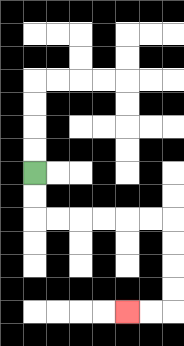{'start': '[1, 7]', 'end': '[5, 13]', 'path_directions': 'D,D,R,R,R,R,R,R,D,D,D,D,L,L', 'path_coordinates': '[[1, 7], [1, 8], [1, 9], [2, 9], [3, 9], [4, 9], [5, 9], [6, 9], [7, 9], [7, 10], [7, 11], [7, 12], [7, 13], [6, 13], [5, 13]]'}